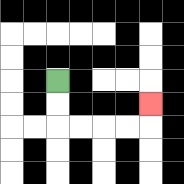{'start': '[2, 3]', 'end': '[6, 4]', 'path_directions': 'D,D,R,R,R,R,U', 'path_coordinates': '[[2, 3], [2, 4], [2, 5], [3, 5], [4, 5], [5, 5], [6, 5], [6, 4]]'}